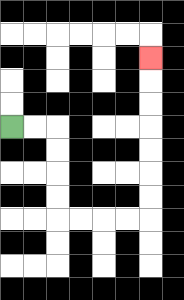{'start': '[0, 5]', 'end': '[6, 2]', 'path_directions': 'R,R,D,D,D,D,R,R,R,R,U,U,U,U,U,U,U', 'path_coordinates': '[[0, 5], [1, 5], [2, 5], [2, 6], [2, 7], [2, 8], [2, 9], [3, 9], [4, 9], [5, 9], [6, 9], [6, 8], [6, 7], [6, 6], [6, 5], [6, 4], [6, 3], [6, 2]]'}